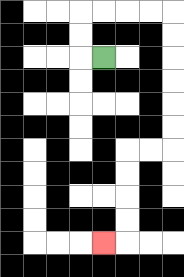{'start': '[4, 2]', 'end': '[4, 10]', 'path_directions': 'L,U,U,R,R,R,R,D,D,D,D,D,D,L,L,D,D,D,D,L', 'path_coordinates': '[[4, 2], [3, 2], [3, 1], [3, 0], [4, 0], [5, 0], [6, 0], [7, 0], [7, 1], [7, 2], [7, 3], [7, 4], [7, 5], [7, 6], [6, 6], [5, 6], [5, 7], [5, 8], [5, 9], [5, 10], [4, 10]]'}